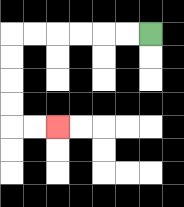{'start': '[6, 1]', 'end': '[2, 5]', 'path_directions': 'L,L,L,L,L,L,D,D,D,D,R,R', 'path_coordinates': '[[6, 1], [5, 1], [4, 1], [3, 1], [2, 1], [1, 1], [0, 1], [0, 2], [0, 3], [0, 4], [0, 5], [1, 5], [2, 5]]'}